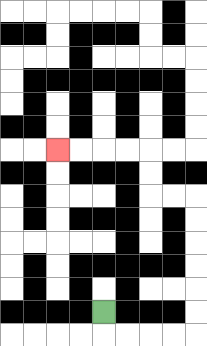{'start': '[4, 13]', 'end': '[2, 6]', 'path_directions': 'D,R,R,R,R,U,U,U,U,U,U,L,L,U,U,L,L,L,L', 'path_coordinates': '[[4, 13], [4, 14], [5, 14], [6, 14], [7, 14], [8, 14], [8, 13], [8, 12], [8, 11], [8, 10], [8, 9], [8, 8], [7, 8], [6, 8], [6, 7], [6, 6], [5, 6], [4, 6], [3, 6], [2, 6]]'}